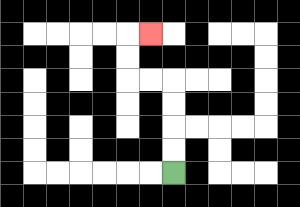{'start': '[7, 7]', 'end': '[6, 1]', 'path_directions': 'U,U,U,U,L,L,U,U,R', 'path_coordinates': '[[7, 7], [7, 6], [7, 5], [7, 4], [7, 3], [6, 3], [5, 3], [5, 2], [5, 1], [6, 1]]'}